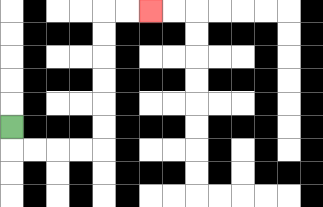{'start': '[0, 5]', 'end': '[6, 0]', 'path_directions': 'D,R,R,R,R,U,U,U,U,U,U,R,R', 'path_coordinates': '[[0, 5], [0, 6], [1, 6], [2, 6], [3, 6], [4, 6], [4, 5], [4, 4], [4, 3], [4, 2], [4, 1], [4, 0], [5, 0], [6, 0]]'}